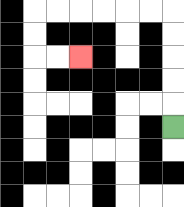{'start': '[7, 5]', 'end': '[3, 2]', 'path_directions': 'U,U,U,U,U,L,L,L,L,L,L,D,D,R,R', 'path_coordinates': '[[7, 5], [7, 4], [7, 3], [7, 2], [7, 1], [7, 0], [6, 0], [5, 0], [4, 0], [3, 0], [2, 0], [1, 0], [1, 1], [1, 2], [2, 2], [3, 2]]'}